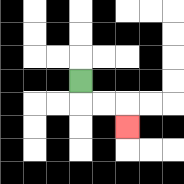{'start': '[3, 3]', 'end': '[5, 5]', 'path_directions': 'D,R,R,D', 'path_coordinates': '[[3, 3], [3, 4], [4, 4], [5, 4], [5, 5]]'}